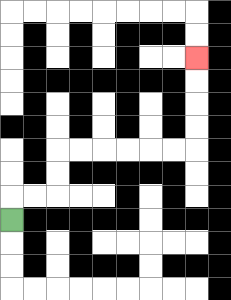{'start': '[0, 9]', 'end': '[8, 2]', 'path_directions': 'U,R,R,U,U,R,R,R,R,R,R,U,U,U,U', 'path_coordinates': '[[0, 9], [0, 8], [1, 8], [2, 8], [2, 7], [2, 6], [3, 6], [4, 6], [5, 6], [6, 6], [7, 6], [8, 6], [8, 5], [8, 4], [8, 3], [8, 2]]'}